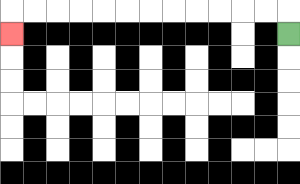{'start': '[12, 1]', 'end': '[0, 1]', 'path_directions': 'U,L,L,L,L,L,L,L,L,L,L,L,L,D', 'path_coordinates': '[[12, 1], [12, 0], [11, 0], [10, 0], [9, 0], [8, 0], [7, 0], [6, 0], [5, 0], [4, 0], [3, 0], [2, 0], [1, 0], [0, 0], [0, 1]]'}